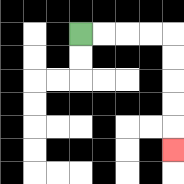{'start': '[3, 1]', 'end': '[7, 6]', 'path_directions': 'R,R,R,R,D,D,D,D,D', 'path_coordinates': '[[3, 1], [4, 1], [5, 1], [6, 1], [7, 1], [7, 2], [7, 3], [7, 4], [7, 5], [7, 6]]'}